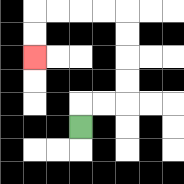{'start': '[3, 5]', 'end': '[1, 2]', 'path_directions': 'U,R,R,U,U,U,U,L,L,L,L,D,D', 'path_coordinates': '[[3, 5], [3, 4], [4, 4], [5, 4], [5, 3], [5, 2], [5, 1], [5, 0], [4, 0], [3, 0], [2, 0], [1, 0], [1, 1], [1, 2]]'}